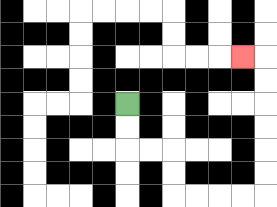{'start': '[5, 4]', 'end': '[10, 2]', 'path_directions': 'D,D,R,R,D,D,R,R,R,R,U,U,U,U,U,U,L', 'path_coordinates': '[[5, 4], [5, 5], [5, 6], [6, 6], [7, 6], [7, 7], [7, 8], [8, 8], [9, 8], [10, 8], [11, 8], [11, 7], [11, 6], [11, 5], [11, 4], [11, 3], [11, 2], [10, 2]]'}